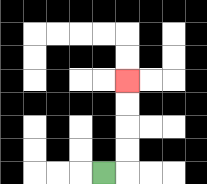{'start': '[4, 7]', 'end': '[5, 3]', 'path_directions': 'R,U,U,U,U', 'path_coordinates': '[[4, 7], [5, 7], [5, 6], [5, 5], [5, 4], [5, 3]]'}